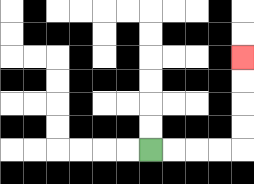{'start': '[6, 6]', 'end': '[10, 2]', 'path_directions': 'R,R,R,R,U,U,U,U', 'path_coordinates': '[[6, 6], [7, 6], [8, 6], [9, 6], [10, 6], [10, 5], [10, 4], [10, 3], [10, 2]]'}